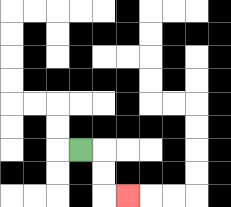{'start': '[3, 6]', 'end': '[5, 8]', 'path_directions': 'R,D,D,R', 'path_coordinates': '[[3, 6], [4, 6], [4, 7], [4, 8], [5, 8]]'}